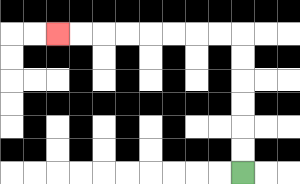{'start': '[10, 7]', 'end': '[2, 1]', 'path_directions': 'U,U,U,U,U,U,L,L,L,L,L,L,L,L', 'path_coordinates': '[[10, 7], [10, 6], [10, 5], [10, 4], [10, 3], [10, 2], [10, 1], [9, 1], [8, 1], [7, 1], [6, 1], [5, 1], [4, 1], [3, 1], [2, 1]]'}